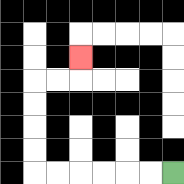{'start': '[7, 7]', 'end': '[3, 2]', 'path_directions': 'L,L,L,L,L,L,U,U,U,U,R,R,U', 'path_coordinates': '[[7, 7], [6, 7], [5, 7], [4, 7], [3, 7], [2, 7], [1, 7], [1, 6], [1, 5], [1, 4], [1, 3], [2, 3], [3, 3], [3, 2]]'}